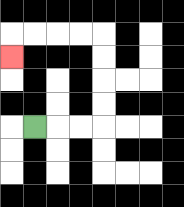{'start': '[1, 5]', 'end': '[0, 2]', 'path_directions': 'R,R,R,U,U,U,U,L,L,L,L,D', 'path_coordinates': '[[1, 5], [2, 5], [3, 5], [4, 5], [4, 4], [4, 3], [4, 2], [4, 1], [3, 1], [2, 1], [1, 1], [0, 1], [0, 2]]'}